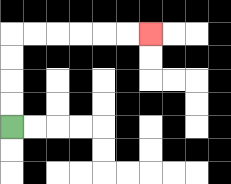{'start': '[0, 5]', 'end': '[6, 1]', 'path_directions': 'U,U,U,U,R,R,R,R,R,R', 'path_coordinates': '[[0, 5], [0, 4], [0, 3], [0, 2], [0, 1], [1, 1], [2, 1], [3, 1], [4, 1], [5, 1], [6, 1]]'}